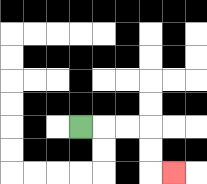{'start': '[3, 5]', 'end': '[7, 7]', 'path_directions': 'R,R,R,D,D,R', 'path_coordinates': '[[3, 5], [4, 5], [5, 5], [6, 5], [6, 6], [6, 7], [7, 7]]'}